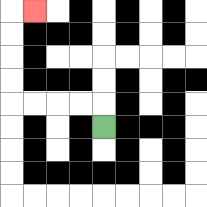{'start': '[4, 5]', 'end': '[1, 0]', 'path_directions': 'U,L,L,L,L,U,U,U,U,R', 'path_coordinates': '[[4, 5], [4, 4], [3, 4], [2, 4], [1, 4], [0, 4], [0, 3], [0, 2], [0, 1], [0, 0], [1, 0]]'}